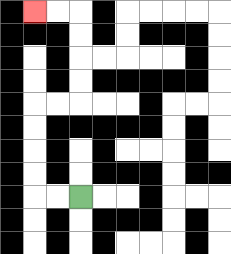{'start': '[3, 8]', 'end': '[1, 0]', 'path_directions': 'L,L,U,U,U,U,R,R,U,U,U,U,L,L', 'path_coordinates': '[[3, 8], [2, 8], [1, 8], [1, 7], [1, 6], [1, 5], [1, 4], [2, 4], [3, 4], [3, 3], [3, 2], [3, 1], [3, 0], [2, 0], [1, 0]]'}